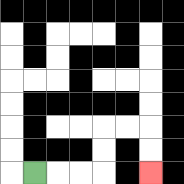{'start': '[1, 7]', 'end': '[6, 7]', 'path_directions': 'R,R,R,U,U,R,R,D,D', 'path_coordinates': '[[1, 7], [2, 7], [3, 7], [4, 7], [4, 6], [4, 5], [5, 5], [6, 5], [6, 6], [6, 7]]'}